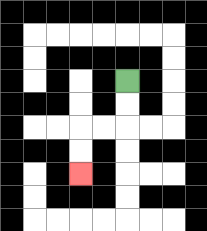{'start': '[5, 3]', 'end': '[3, 7]', 'path_directions': 'D,D,L,L,D,D', 'path_coordinates': '[[5, 3], [5, 4], [5, 5], [4, 5], [3, 5], [3, 6], [3, 7]]'}